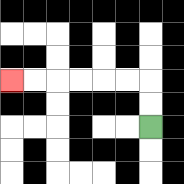{'start': '[6, 5]', 'end': '[0, 3]', 'path_directions': 'U,U,L,L,L,L,L,L', 'path_coordinates': '[[6, 5], [6, 4], [6, 3], [5, 3], [4, 3], [3, 3], [2, 3], [1, 3], [0, 3]]'}